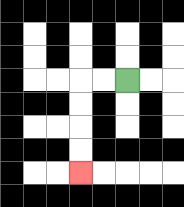{'start': '[5, 3]', 'end': '[3, 7]', 'path_directions': 'L,L,D,D,D,D', 'path_coordinates': '[[5, 3], [4, 3], [3, 3], [3, 4], [3, 5], [3, 6], [3, 7]]'}